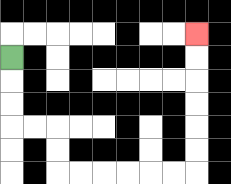{'start': '[0, 2]', 'end': '[8, 1]', 'path_directions': 'D,D,D,R,R,D,D,R,R,R,R,R,R,U,U,U,U,U,U', 'path_coordinates': '[[0, 2], [0, 3], [0, 4], [0, 5], [1, 5], [2, 5], [2, 6], [2, 7], [3, 7], [4, 7], [5, 7], [6, 7], [7, 7], [8, 7], [8, 6], [8, 5], [8, 4], [8, 3], [8, 2], [8, 1]]'}